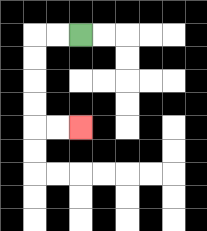{'start': '[3, 1]', 'end': '[3, 5]', 'path_directions': 'L,L,D,D,D,D,R,R', 'path_coordinates': '[[3, 1], [2, 1], [1, 1], [1, 2], [1, 3], [1, 4], [1, 5], [2, 5], [3, 5]]'}